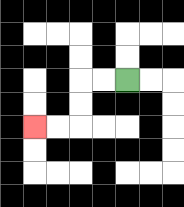{'start': '[5, 3]', 'end': '[1, 5]', 'path_directions': 'L,L,D,D,L,L', 'path_coordinates': '[[5, 3], [4, 3], [3, 3], [3, 4], [3, 5], [2, 5], [1, 5]]'}